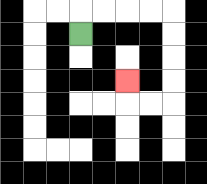{'start': '[3, 1]', 'end': '[5, 3]', 'path_directions': 'U,R,R,R,R,D,D,D,D,L,L,U', 'path_coordinates': '[[3, 1], [3, 0], [4, 0], [5, 0], [6, 0], [7, 0], [7, 1], [7, 2], [7, 3], [7, 4], [6, 4], [5, 4], [5, 3]]'}